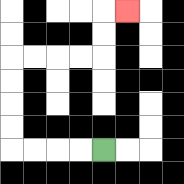{'start': '[4, 6]', 'end': '[5, 0]', 'path_directions': 'L,L,L,L,U,U,U,U,R,R,R,R,U,U,R', 'path_coordinates': '[[4, 6], [3, 6], [2, 6], [1, 6], [0, 6], [0, 5], [0, 4], [0, 3], [0, 2], [1, 2], [2, 2], [3, 2], [4, 2], [4, 1], [4, 0], [5, 0]]'}